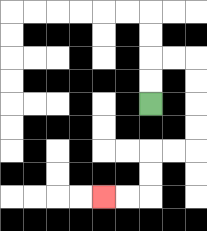{'start': '[6, 4]', 'end': '[4, 8]', 'path_directions': 'U,U,R,R,D,D,D,D,L,L,D,D,L,L', 'path_coordinates': '[[6, 4], [6, 3], [6, 2], [7, 2], [8, 2], [8, 3], [8, 4], [8, 5], [8, 6], [7, 6], [6, 6], [6, 7], [6, 8], [5, 8], [4, 8]]'}